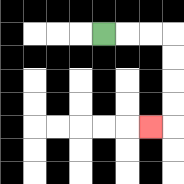{'start': '[4, 1]', 'end': '[6, 5]', 'path_directions': 'R,R,R,D,D,D,D,L', 'path_coordinates': '[[4, 1], [5, 1], [6, 1], [7, 1], [7, 2], [7, 3], [7, 4], [7, 5], [6, 5]]'}